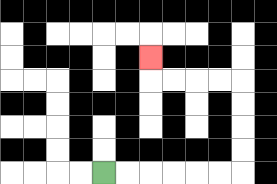{'start': '[4, 7]', 'end': '[6, 2]', 'path_directions': 'R,R,R,R,R,R,U,U,U,U,L,L,L,L,U', 'path_coordinates': '[[4, 7], [5, 7], [6, 7], [7, 7], [8, 7], [9, 7], [10, 7], [10, 6], [10, 5], [10, 4], [10, 3], [9, 3], [8, 3], [7, 3], [6, 3], [6, 2]]'}